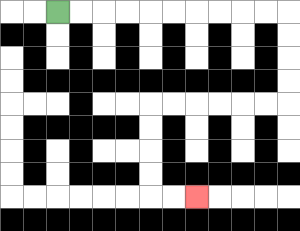{'start': '[2, 0]', 'end': '[8, 8]', 'path_directions': 'R,R,R,R,R,R,R,R,R,R,D,D,D,D,L,L,L,L,L,L,D,D,D,D,R,R', 'path_coordinates': '[[2, 0], [3, 0], [4, 0], [5, 0], [6, 0], [7, 0], [8, 0], [9, 0], [10, 0], [11, 0], [12, 0], [12, 1], [12, 2], [12, 3], [12, 4], [11, 4], [10, 4], [9, 4], [8, 4], [7, 4], [6, 4], [6, 5], [6, 6], [6, 7], [6, 8], [7, 8], [8, 8]]'}